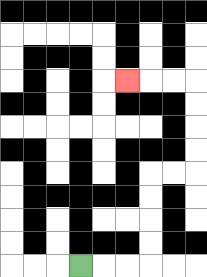{'start': '[3, 11]', 'end': '[5, 3]', 'path_directions': 'R,R,R,U,U,U,U,R,R,U,U,U,U,L,L,L', 'path_coordinates': '[[3, 11], [4, 11], [5, 11], [6, 11], [6, 10], [6, 9], [6, 8], [6, 7], [7, 7], [8, 7], [8, 6], [8, 5], [8, 4], [8, 3], [7, 3], [6, 3], [5, 3]]'}